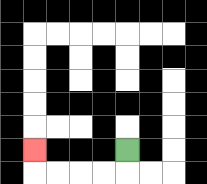{'start': '[5, 6]', 'end': '[1, 6]', 'path_directions': 'D,L,L,L,L,U', 'path_coordinates': '[[5, 6], [5, 7], [4, 7], [3, 7], [2, 7], [1, 7], [1, 6]]'}